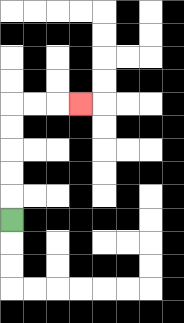{'start': '[0, 9]', 'end': '[3, 4]', 'path_directions': 'U,U,U,U,U,R,R,R', 'path_coordinates': '[[0, 9], [0, 8], [0, 7], [0, 6], [0, 5], [0, 4], [1, 4], [2, 4], [3, 4]]'}